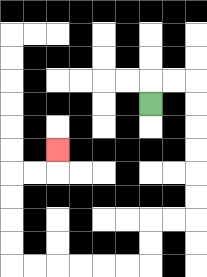{'start': '[6, 4]', 'end': '[2, 6]', 'path_directions': 'U,R,R,D,D,D,D,D,D,L,L,D,D,L,L,L,L,L,L,U,U,U,U,R,R,U', 'path_coordinates': '[[6, 4], [6, 3], [7, 3], [8, 3], [8, 4], [8, 5], [8, 6], [8, 7], [8, 8], [8, 9], [7, 9], [6, 9], [6, 10], [6, 11], [5, 11], [4, 11], [3, 11], [2, 11], [1, 11], [0, 11], [0, 10], [0, 9], [0, 8], [0, 7], [1, 7], [2, 7], [2, 6]]'}